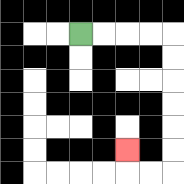{'start': '[3, 1]', 'end': '[5, 6]', 'path_directions': 'R,R,R,R,D,D,D,D,D,D,L,L,U', 'path_coordinates': '[[3, 1], [4, 1], [5, 1], [6, 1], [7, 1], [7, 2], [7, 3], [7, 4], [7, 5], [7, 6], [7, 7], [6, 7], [5, 7], [5, 6]]'}